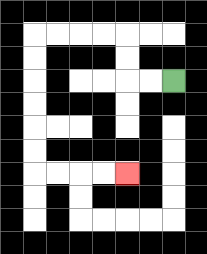{'start': '[7, 3]', 'end': '[5, 7]', 'path_directions': 'L,L,U,U,L,L,L,L,D,D,D,D,D,D,R,R,R,R', 'path_coordinates': '[[7, 3], [6, 3], [5, 3], [5, 2], [5, 1], [4, 1], [3, 1], [2, 1], [1, 1], [1, 2], [1, 3], [1, 4], [1, 5], [1, 6], [1, 7], [2, 7], [3, 7], [4, 7], [5, 7]]'}